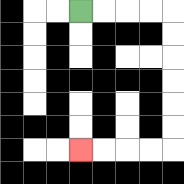{'start': '[3, 0]', 'end': '[3, 6]', 'path_directions': 'R,R,R,R,D,D,D,D,D,D,L,L,L,L', 'path_coordinates': '[[3, 0], [4, 0], [5, 0], [6, 0], [7, 0], [7, 1], [7, 2], [7, 3], [7, 4], [7, 5], [7, 6], [6, 6], [5, 6], [4, 6], [3, 6]]'}